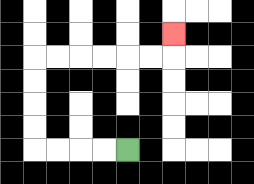{'start': '[5, 6]', 'end': '[7, 1]', 'path_directions': 'L,L,L,L,U,U,U,U,R,R,R,R,R,R,U', 'path_coordinates': '[[5, 6], [4, 6], [3, 6], [2, 6], [1, 6], [1, 5], [1, 4], [1, 3], [1, 2], [2, 2], [3, 2], [4, 2], [5, 2], [6, 2], [7, 2], [7, 1]]'}